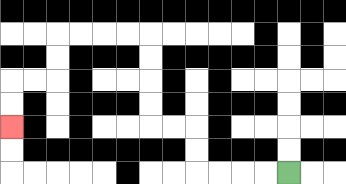{'start': '[12, 7]', 'end': '[0, 5]', 'path_directions': 'L,L,L,L,U,U,L,L,U,U,U,U,L,L,L,L,D,D,L,L,D,D', 'path_coordinates': '[[12, 7], [11, 7], [10, 7], [9, 7], [8, 7], [8, 6], [8, 5], [7, 5], [6, 5], [6, 4], [6, 3], [6, 2], [6, 1], [5, 1], [4, 1], [3, 1], [2, 1], [2, 2], [2, 3], [1, 3], [0, 3], [0, 4], [0, 5]]'}